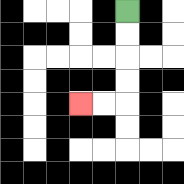{'start': '[5, 0]', 'end': '[3, 4]', 'path_directions': 'D,D,D,D,L,L', 'path_coordinates': '[[5, 0], [5, 1], [5, 2], [5, 3], [5, 4], [4, 4], [3, 4]]'}